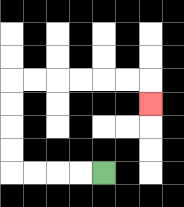{'start': '[4, 7]', 'end': '[6, 4]', 'path_directions': 'L,L,L,L,U,U,U,U,R,R,R,R,R,R,D', 'path_coordinates': '[[4, 7], [3, 7], [2, 7], [1, 7], [0, 7], [0, 6], [0, 5], [0, 4], [0, 3], [1, 3], [2, 3], [3, 3], [4, 3], [5, 3], [6, 3], [6, 4]]'}